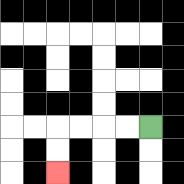{'start': '[6, 5]', 'end': '[2, 7]', 'path_directions': 'L,L,L,L,D,D', 'path_coordinates': '[[6, 5], [5, 5], [4, 5], [3, 5], [2, 5], [2, 6], [2, 7]]'}